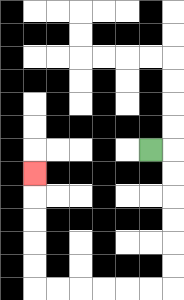{'start': '[6, 6]', 'end': '[1, 7]', 'path_directions': 'R,D,D,D,D,D,D,L,L,L,L,L,L,U,U,U,U,U', 'path_coordinates': '[[6, 6], [7, 6], [7, 7], [7, 8], [7, 9], [7, 10], [7, 11], [7, 12], [6, 12], [5, 12], [4, 12], [3, 12], [2, 12], [1, 12], [1, 11], [1, 10], [1, 9], [1, 8], [1, 7]]'}